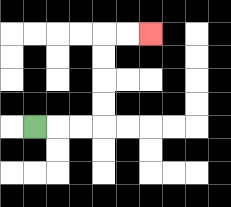{'start': '[1, 5]', 'end': '[6, 1]', 'path_directions': 'R,R,R,U,U,U,U,R,R', 'path_coordinates': '[[1, 5], [2, 5], [3, 5], [4, 5], [4, 4], [4, 3], [4, 2], [4, 1], [5, 1], [6, 1]]'}